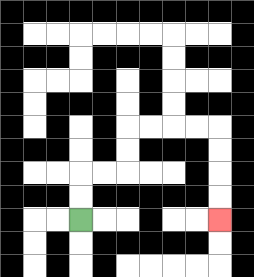{'start': '[3, 9]', 'end': '[9, 9]', 'path_directions': 'U,U,R,R,U,U,R,R,R,R,D,D,D,D', 'path_coordinates': '[[3, 9], [3, 8], [3, 7], [4, 7], [5, 7], [5, 6], [5, 5], [6, 5], [7, 5], [8, 5], [9, 5], [9, 6], [9, 7], [9, 8], [9, 9]]'}